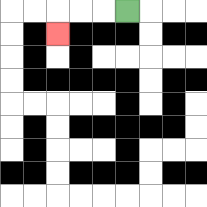{'start': '[5, 0]', 'end': '[2, 1]', 'path_directions': 'L,L,L,D', 'path_coordinates': '[[5, 0], [4, 0], [3, 0], [2, 0], [2, 1]]'}